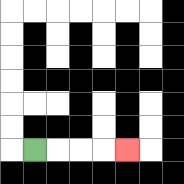{'start': '[1, 6]', 'end': '[5, 6]', 'path_directions': 'R,R,R,R', 'path_coordinates': '[[1, 6], [2, 6], [3, 6], [4, 6], [5, 6]]'}